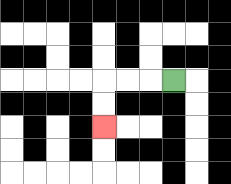{'start': '[7, 3]', 'end': '[4, 5]', 'path_directions': 'L,L,L,D,D', 'path_coordinates': '[[7, 3], [6, 3], [5, 3], [4, 3], [4, 4], [4, 5]]'}